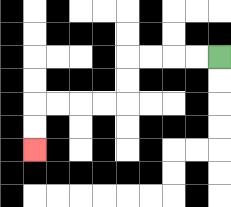{'start': '[9, 2]', 'end': '[1, 6]', 'path_directions': 'L,L,L,L,D,D,L,L,L,L,D,D', 'path_coordinates': '[[9, 2], [8, 2], [7, 2], [6, 2], [5, 2], [5, 3], [5, 4], [4, 4], [3, 4], [2, 4], [1, 4], [1, 5], [1, 6]]'}